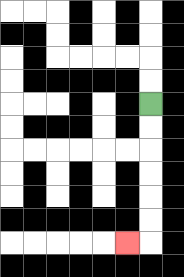{'start': '[6, 4]', 'end': '[5, 10]', 'path_directions': 'D,D,D,D,D,D,L', 'path_coordinates': '[[6, 4], [6, 5], [6, 6], [6, 7], [6, 8], [6, 9], [6, 10], [5, 10]]'}